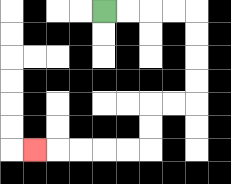{'start': '[4, 0]', 'end': '[1, 6]', 'path_directions': 'R,R,R,R,D,D,D,D,L,L,D,D,L,L,L,L,L', 'path_coordinates': '[[4, 0], [5, 0], [6, 0], [7, 0], [8, 0], [8, 1], [8, 2], [8, 3], [8, 4], [7, 4], [6, 4], [6, 5], [6, 6], [5, 6], [4, 6], [3, 6], [2, 6], [1, 6]]'}